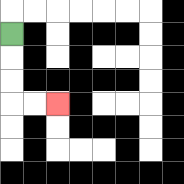{'start': '[0, 1]', 'end': '[2, 4]', 'path_directions': 'D,D,D,R,R', 'path_coordinates': '[[0, 1], [0, 2], [0, 3], [0, 4], [1, 4], [2, 4]]'}